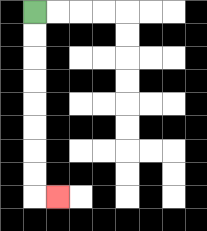{'start': '[1, 0]', 'end': '[2, 8]', 'path_directions': 'D,D,D,D,D,D,D,D,R', 'path_coordinates': '[[1, 0], [1, 1], [1, 2], [1, 3], [1, 4], [1, 5], [1, 6], [1, 7], [1, 8], [2, 8]]'}